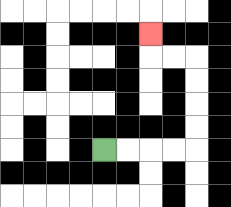{'start': '[4, 6]', 'end': '[6, 1]', 'path_directions': 'R,R,R,R,U,U,U,U,L,L,U', 'path_coordinates': '[[4, 6], [5, 6], [6, 6], [7, 6], [8, 6], [8, 5], [8, 4], [8, 3], [8, 2], [7, 2], [6, 2], [6, 1]]'}